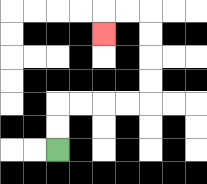{'start': '[2, 6]', 'end': '[4, 1]', 'path_directions': 'U,U,R,R,R,R,U,U,U,U,L,L,D', 'path_coordinates': '[[2, 6], [2, 5], [2, 4], [3, 4], [4, 4], [5, 4], [6, 4], [6, 3], [6, 2], [6, 1], [6, 0], [5, 0], [4, 0], [4, 1]]'}